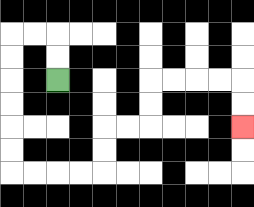{'start': '[2, 3]', 'end': '[10, 5]', 'path_directions': 'U,U,L,L,D,D,D,D,D,D,R,R,R,R,U,U,R,R,U,U,R,R,R,R,D,D', 'path_coordinates': '[[2, 3], [2, 2], [2, 1], [1, 1], [0, 1], [0, 2], [0, 3], [0, 4], [0, 5], [0, 6], [0, 7], [1, 7], [2, 7], [3, 7], [4, 7], [4, 6], [4, 5], [5, 5], [6, 5], [6, 4], [6, 3], [7, 3], [8, 3], [9, 3], [10, 3], [10, 4], [10, 5]]'}